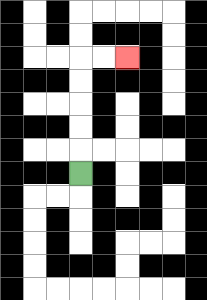{'start': '[3, 7]', 'end': '[5, 2]', 'path_directions': 'U,U,U,U,U,R,R', 'path_coordinates': '[[3, 7], [3, 6], [3, 5], [3, 4], [3, 3], [3, 2], [4, 2], [5, 2]]'}